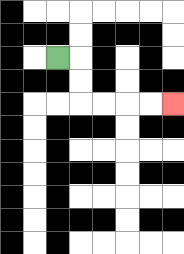{'start': '[2, 2]', 'end': '[7, 4]', 'path_directions': 'R,D,D,R,R,R,R', 'path_coordinates': '[[2, 2], [3, 2], [3, 3], [3, 4], [4, 4], [5, 4], [6, 4], [7, 4]]'}